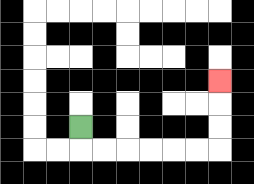{'start': '[3, 5]', 'end': '[9, 3]', 'path_directions': 'D,R,R,R,R,R,R,U,U,U', 'path_coordinates': '[[3, 5], [3, 6], [4, 6], [5, 6], [6, 6], [7, 6], [8, 6], [9, 6], [9, 5], [9, 4], [9, 3]]'}